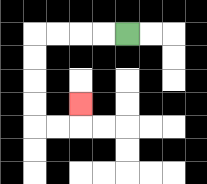{'start': '[5, 1]', 'end': '[3, 4]', 'path_directions': 'L,L,L,L,D,D,D,D,R,R,U', 'path_coordinates': '[[5, 1], [4, 1], [3, 1], [2, 1], [1, 1], [1, 2], [1, 3], [1, 4], [1, 5], [2, 5], [3, 5], [3, 4]]'}